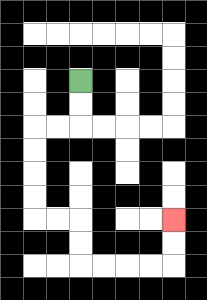{'start': '[3, 3]', 'end': '[7, 9]', 'path_directions': 'D,D,L,L,D,D,D,D,R,R,D,D,R,R,R,R,U,U', 'path_coordinates': '[[3, 3], [3, 4], [3, 5], [2, 5], [1, 5], [1, 6], [1, 7], [1, 8], [1, 9], [2, 9], [3, 9], [3, 10], [3, 11], [4, 11], [5, 11], [6, 11], [7, 11], [7, 10], [7, 9]]'}